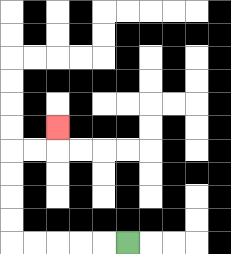{'start': '[5, 10]', 'end': '[2, 5]', 'path_directions': 'L,L,L,L,L,U,U,U,U,R,R,U', 'path_coordinates': '[[5, 10], [4, 10], [3, 10], [2, 10], [1, 10], [0, 10], [0, 9], [0, 8], [0, 7], [0, 6], [1, 6], [2, 6], [2, 5]]'}